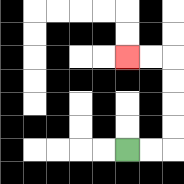{'start': '[5, 6]', 'end': '[5, 2]', 'path_directions': 'R,R,U,U,U,U,L,L', 'path_coordinates': '[[5, 6], [6, 6], [7, 6], [7, 5], [7, 4], [7, 3], [7, 2], [6, 2], [5, 2]]'}